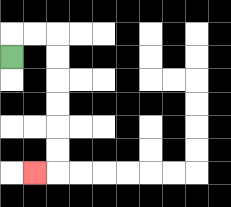{'start': '[0, 2]', 'end': '[1, 7]', 'path_directions': 'U,R,R,D,D,D,D,D,D,L', 'path_coordinates': '[[0, 2], [0, 1], [1, 1], [2, 1], [2, 2], [2, 3], [2, 4], [2, 5], [2, 6], [2, 7], [1, 7]]'}